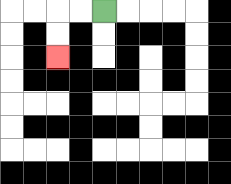{'start': '[4, 0]', 'end': '[2, 2]', 'path_directions': 'L,L,D,D', 'path_coordinates': '[[4, 0], [3, 0], [2, 0], [2, 1], [2, 2]]'}